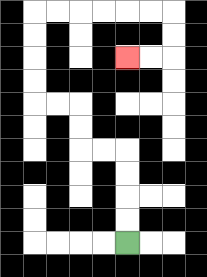{'start': '[5, 10]', 'end': '[5, 2]', 'path_directions': 'U,U,U,U,L,L,U,U,L,L,U,U,U,U,R,R,R,R,R,R,D,D,L,L', 'path_coordinates': '[[5, 10], [5, 9], [5, 8], [5, 7], [5, 6], [4, 6], [3, 6], [3, 5], [3, 4], [2, 4], [1, 4], [1, 3], [1, 2], [1, 1], [1, 0], [2, 0], [3, 0], [4, 0], [5, 0], [6, 0], [7, 0], [7, 1], [7, 2], [6, 2], [5, 2]]'}